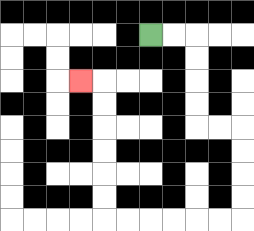{'start': '[6, 1]', 'end': '[3, 3]', 'path_directions': 'R,R,D,D,D,D,R,R,D,D,D,D,L,L,L,L,L,L,U,U,U,U,U,U,L', 'path_coordinates': '[[6, 1], [7, 1], [8, 1], [8, 2], [8, 3], [8, 4], [8, 5], [9, 5], [10, 5], [10, 6], [10, 7], [10, 8], [10, 9], [9, 9], [8, 9], [7, 9], [6, 9], [5, 9], [4, 9], [4, 8], [4, 7], [4, 6], [4, 5], [4, 4], [4, 3], [3, 3]]'}